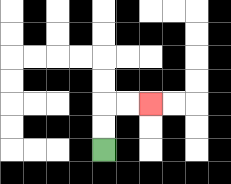{'start': '[4, 6]', 'end': '[6, 4]', 'path_directions': 'U,U,R,R', 'path_coordinates': '[[4, 6], [4, 5], [4, 4], [5, 4], [6, 4]]'}